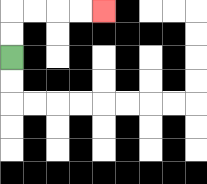{'start': '[0, 2]', 'end': '[4, 0]', 'path_directions': 'U,U,R,R,R,R', 'path_coordinates': '[[0, 2], [0, 1], [0, 0], [1, 0], [2, 0], [3, 0], [4, 0]]'}